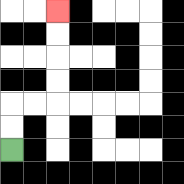{'start': '[0, 6]', 'end': '[2, 0]', 'path_directions': 'U,U,R,R,U,U,U,U', 'path_coordinates': '[[0, 6], [0, 5], [0, 4], [1, 4], [2, 4], [2, 3], [2, 2], [2, 1], [2, 0]]'}